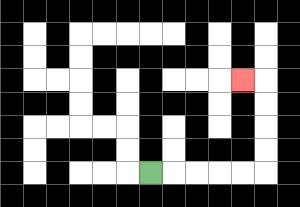{'start': '[6, 7]', 'end': '[10, 3]', 'path_directions': 'R,R,R,R,R,U,U,U,U,L', 'path_coordinates': '[[6, 7], [7, 7], [8, 7], [9, 7], [10, 7], [11, 7], [11, 6], [11, 5], [11, 4], [11, 3], [10, 3]]'}